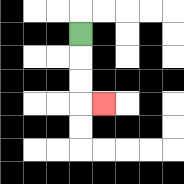{'start': '[3, 1]', 'end': '[4, 4]', 'path_directions': 'D,D,D,R', 'path_coordinates': '[[3, 1], [3, 2], [3, 3], [3, 4], [4, 4]]'}